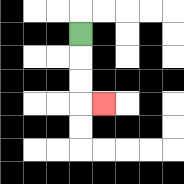{'start': '[3, 1]', 'end': '[4, 4]', 'path_directions': 'D,D,D,R', 'path_coordinates': '[[3, 1], [3, 2], [3, 3], [3, 4], [4, 4]]'}